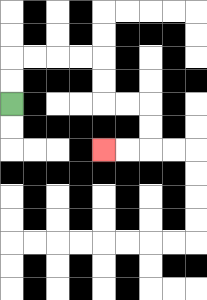{'start': '[0, 4]', 'end': '[4, 6]', 'path_directions': 'U,U,R,R,R,R,D,D,R,R,D,D,L,L', 'path_coordinates': '[[0, 4], [0, 3], [0, 2], [1, 2], [2, 2], [3, 2], [4, 2], [4, 3], [4, 4], [5, 4], [6, 4], [6, 5], [6, 6], [5, 6], [4, 6]]'}